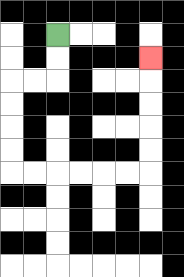{'start': '[2, 1]', 'end': '[6, 2]', 'path_directions': 'D,D,L,L,D,D,D,D,R,R,R,R,R,R,U,U,U,U,U', 'path_coordinates': '[[2, 1], [2, 2], [2, 3], [1, 3], [0, 3], [0, 4], [0, 5], [0, 6], [0, 7], [1, 7], [2, 7], [3, 7], [4, 7], [5, 7], [6, 7], [6, 6], [6, 5], [6, 4], [6, 3], [6, 2]]'}